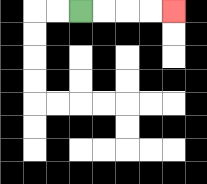{'start': '[3, 0]', 'end': '[7, 0]', 'path_directions': 'R,R,R,R', 'path_coordinates': '[[3, 0], [4, 0], [5, 0], [6, 0], [7, 0]]'}